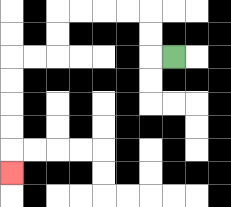{'start': '[7, 2]', 'end': '[0, 7]', 'path_directions': 'L,U,U,L,L,L,L,D,D,L,L,D,D,D,D,D', 'path_coordinates': '[[7, 2], [6, 2], [6, 1], [6, 0], [5, 0], [4, 0], [3, 0], [2, 0], [2, 1], [2, 2], [1, 2], [0, 2], [0, 3], [0, 4], [0, 5], [0, 6], [0, 7]]'}